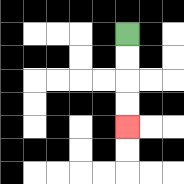{'start': '[5, 1]', 'end': '[5, 5]', 'path_directions': 'D,D,D,D', 'path_coordinates': '[[5, 1], [5, 2], [5, 3], [5, 4], [5, 5]]'}